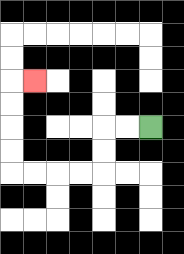{'start': '[6, 5]', 'end': '[1, 3]', 'path_directions': 'L,L,D,D,L,L,L,L,U,U,U,U,R', 'path_coordinates': '[[6, 5], [5, 5], [4, 5], [4, 6], [4, 7], [3, 7], [2, 7], [1, 7], [0, 7], [0, 6], [0, 5], [0, 4], [0, 3], [1, 3]]'}